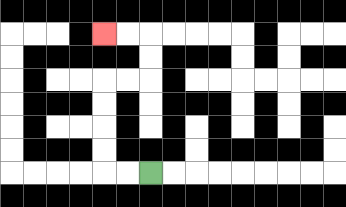{'start': '[6, 7]', 'end': '[4, 1]', 'path_directions': 'L,L,U,U,U,U,R,R,U,U,L,L', 'path_coordinates': '[[6, 7], [5, 7], [4, 7], [4, 6], [4, 5], [4, 4], [4, 3], [5, 3], [6, 3], [6, 2], [6, 1], [5, 1], [4, 1]]'}